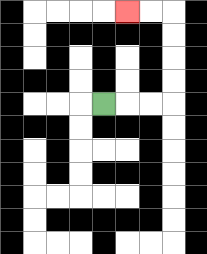{'start': '[4, 4]', 'end': '[5, 0]', 'path_directions': 'R,R,R,U,U,U,U,L,L', 'path_coordinates': '[[4, 4], [5, 4], [6, 4], [7, 4], [7, 3], [7, 2], [7, 1], [7, 0], [6, 0], [5, 0]]'}